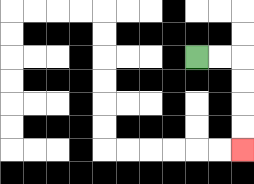{'start': '[8, 2]', 'end': '[10, 6]', 'path_directions': 'R,R,D,D,D,D', 'path_coordinates': '[[8, 2], [9, 2], [10, 2], [10, 3], [10, 4], [10, 5], [10, 6]]'}